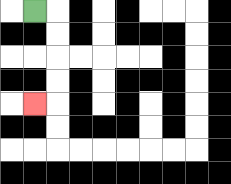{'start': '[1, 0]', 'end': '[1, 4]', 'path_directions': 'R,D,D,D,D,L', 'path_coordinates': '[[1, 0], [2, 0], [2, 1], [2, 2], [2, 3], [2, 4], [1, 4]]'}